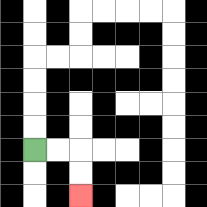{'start': '[1, 6]', 'end': '[3, 8]', 'path_directions': 'R,R,D,D', 'path_coordinates': '[[1, 6], [2, 6], [3, 6], [3, 7], [3, 8]]'}